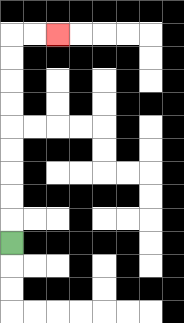{'start': '[0, 10]', 'end': '[2, 1]', 'path_directions': 'U,U,U,U,U,U,U,U,U,R,R', 'path_coordinates': '[[0, 10], [0, 9], [0, 8], [0, 7], [0, 6], [0, 5], [0, 4], [0, 3], [0, 2], [0, 1], [1, 1], [2, 1]]'}